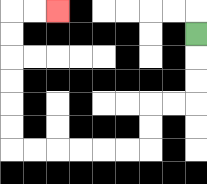{'start': '[8, 1]', 'end': '[2, 0]', 'path_directions': 'D,D,D,L,L,D,D,L,L,L,L,L,L,U,U,U,U,U,U,R,R', 'path_coordinates': '[[8, 1], [8, 2], [8, 3], [8, 4], [7, 4], [6, 4], [6, 5], [6, 6], [5, 6], [4, 6], [3, 6], [2, 6], [1, 6], [0, 6], [0, 5], [0, 4], [0, 3], [0, 2], [0, 1], [0, 0], [1, 0], [2, 0]]'}